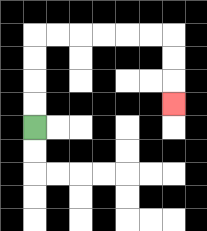{'start': '[1, 5]', 'end': '[7, 4]', 'path_directions': 'U,U,U,U,R,R,R,R,R,R,D,D,D', 'path_coordinates': '[[1, 5], [1, 4], [1, 3], [1, 2], [1, 1], [2, 1], [3, 1], [4, 1], [5, 1], [6, 1], [7, 1], [7, 2], [7, 3], [7, 4]]'}